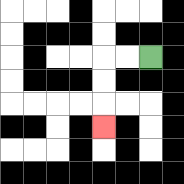{'start': '[6, 2]', 'end': '[4, 5]', 'path_directions': 'L,L,D,D,D', 'path_coordinates': '[[6, 2], [5, 2], [4, 2], [4, 3], [4, 4], [4, 5]]'}